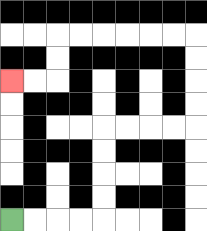{'start': '[0, 9]', 'end': '[0, 3]', 'path_directions': 'R,R,R,R,U,U,U,U,R,R,R,R,U,U,U,U,L,L,L,L,L,L,D,D,L,L', 'path_coordinates': '[[0, 9], [1, 9], [2, 9], [3, 9], [4, 9], [4, 8], [4, 7], [4, 6], [4, 5], [5, 5], [6, 5], [7, 5], [8, 5], [8, 4], [8, 3], [8, 2], [8, 1], [7, 1], [6, 1], [5, 1], [4, 1], [3, 1], [2, 1], [2, 2], [2, 3], [1, 3], [0, 3]]'}